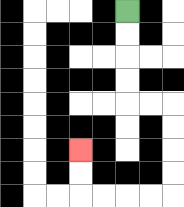{'start': '[5, 0]', 'end': '[3, 6]', 'path_directions': 'D,D,D,D,R,R,D,D,D,D,L,L,L,L,U,U', 'path_coordinates': '[[5, 0], [5, 1], [5, 2], [5, 3], [5, 4], [6, 4], [7, 4], [7, 5], [7, 6], [7, 7], [7, 8], [6, 8], [5, 8], [4, 8], [3, 8], [3, 7], [3, 6]]'}